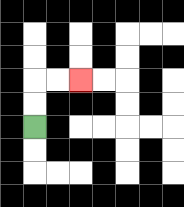{'start': '[1, 5]', 'end': '[3, 3]', 'path_directions': 'U,U,R,R', 'path_coordinates': '[[1, 5], [1, 4], [1, 3], [2, 3], [3, 3]]'}